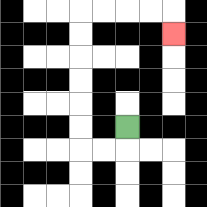{'start': '[5, 5]', 'end': '[7, 1]', 'path_directions': 'D,L,L,U,U,U,U,U,U,R,R,R,R,D', 'path_coordinates': '[[5, 5], [5, 6], [4, 6], [3, 6], [3, 5], [3, 4], [3, 3], [3, 2], [3, 1], [3, 0], [4, 0], [5, 0], [6, 0], [7, 0], [7, 1]]'}